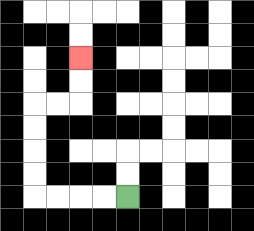{'start': '[5, 8]', 'end': '[3, 2]', 'path_directions': 'L,L,L,L,U,U,U,U,R,R,U,U', 'path_coordinates': '[[5, 8], [4, 8], [3, 8], [2, 8], [1, 8], [1, 7], [1, 6], [1, 5], [1, 4], [2, 4], [3, 4], [3, 3], [3, 2]]'}